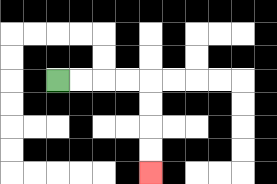{'start': '[2, 3]', 'end': '[6, 7]', 'path_directions': 'R,R,R,R,D,D,D,D', 'path_coordinates': '[[2, 3], [3, 3], [4, 3], [5, 3], [6, 3], [6, 4], [6, 5], [6, 6], [6, 7]]'}